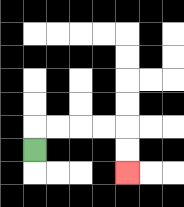{'start': '[1, 6]', 'end': '[5, 7]', 'path_directions': 'U,R,R,R,R,D,D', 'path_coordinates': '[[1, 6], [1, 5], [2, 5], [3, 5], [4, 5], [5, 5], [5, 6], [5, 7]]'}